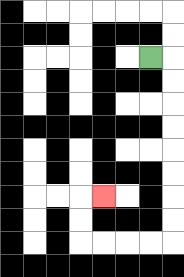{'start': '[6, 2]', 'end': '[4, 8]', 'path_directions': 'R,D,D,D,D,D,D,D,D,L,L,L,L,U,U,R', 'path_coordinates': '[[6, 2], [7, 2], [7, 3], [7, 4], [7, 5], [7, 6], [7, 7], [7, 8], [7, 9], [7, 10], [6, 10], [5, 10], [4, 10], [3, 10], [3, 9], [3, 8], [4, 8]]'}